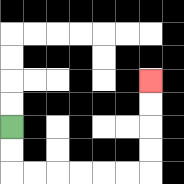{'start': '[0, 5]', 'end': '[6, 3]', 'path_directions': 'D,D,R,R,R,R,R,R,U,U,U,U', 'path_coordinates': '[[0, 5], [0, 6], [0, 7], [1, 7], [2, 7], [3, 7], [4, 7], [5, 7], [6, 7], [6, 6], [6, 5], [6, 4], [6, 3]]'}